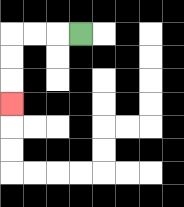{'start': '[3, 1]', 'end': '[0, 4]', 'path_directions': 'L,L,L,D,D,D', 'path_coordinates': '[[3, 1], [2, 1], [1, 1], [0, 1], [0, 2], [0, 3], [0, 4]]'}